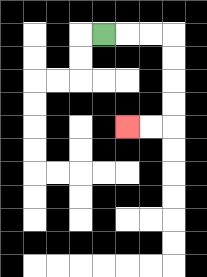{'start': '[4, 1]', 'end': '[5, 5]', 'path_directions': 'R,R,R,D,D,D,D,L,L', 'path_coordinates': '[[4, 1], [5, 1], [6, 1], [7, 1], [7, 2], [7, 3], [7, 4], [7, 5], [6, 5], [5, 5]]'}